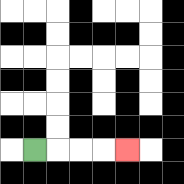{'start': '[1, 6]', 'end': '[5, 6]', 'path_directions': 'R,R,R,R', 'path_coordinates': '[[1, 6], [2, 6], [3, 6], [4, 6], [5, 6]]'}